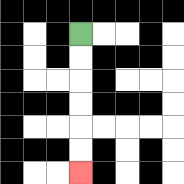{'start': '[3, 1]', 'end': '[3, 7]', 'path_directions': 'D,D,D,D,D,D', 'path_coordinates': '[[3, 1], [3, 2], [3, 3], [3, 4], [3, 5], [3, 6], [3, 7]]'}